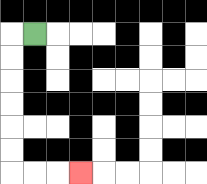{'start': '[1, 1]', 'end': '[3, 7]', 'path_directions': 'L,D,D,D,D,D,D,R,R,R', 'path_coordinates': '[[1, 1], [0, 1], [0, 2], [0, 3], [0, 4], [0, 5], [0, 6], [0, 7], [1, 7], [2, 7], [3, 7]]'}